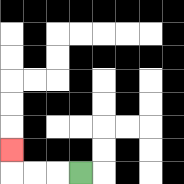{'start': '[3, 7]', 'end': '[0, 6]', 'path_directions': 'L,L,L,U', 'path_coordinates': '[[3, 7], [2, 7], [1, 7], [0, 7], [0, 6]]'}